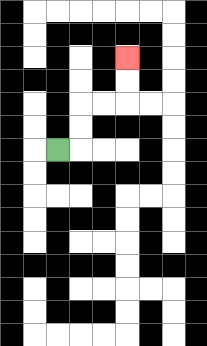{'start': '[2, 6]', 'end': '[5, 2]', 'path_directions': 'R,U,U,R,R,U,U', 'path_coordinates': '[[2, 6], [3, 6], [3, 5], [3, 4], [4, 4], [5, 4], [5, 3], [5, 2]]'}